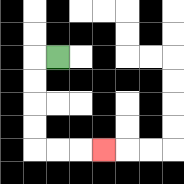{'start': '[2, 2]', 'end': '[4, 6]', 'path_directions': 'L,D,D,D,D,R,R,R', 'path_coordinates': '[[2, 2], [1, 2], [1, 3], [1, 4], [1, 5], [1, 6], [2, 6], [3, 6], [4, 6]]'}